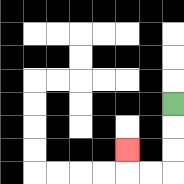{'start': '[7, 4]', 'end': '[5, 6]', 'path_directions': 'D,D,D,L,L,U', 'path_coordinates': '[[7, 4], [7, 5], [7, 6], [7, 7], [6, 7], [5, 7], [5, 6]]'}